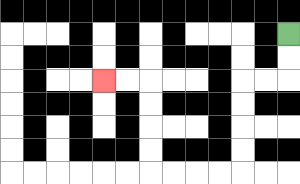{'start': '[12, 1]', 'end': '[4, 3]', 'path_directions': 'D,D,L,L,D,D,D,D,L,L,L,L,U,U,U,U,L,L', 'path_coordinates': '[[12, 1], [12, 2], [12, 3], [11, 3], [10, 3], [10, 4], [10, 5], [10, 6], [10, 7], [9, 7], [8, 7], [7, 7], [6, 7], [6, 6], [6, 5], [6, 4], [6, 3], [5, 3], [4, 3]]'}